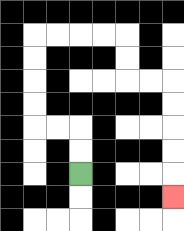{'start': '[3, 7]', 'end': '[7, 8]', 'path_directions': 'U,U,L,L,U,U,U,U,R,R,R,R,D,D,R,R,D,D,D,D,D', 'path_coordinates': '[[3, 7], [3, 6], [3, 5], [2, 5], [1, 5], [1, 4], [1, 3], [1, 2], [1, 1], [2, 1], [3, 1], [4, 1], [5, 1], [5, 2], [5, 3], [6, 3], [7, 3], [7, 4], [7, 5], [7, 6], [7, 7], [7, 8]]'}